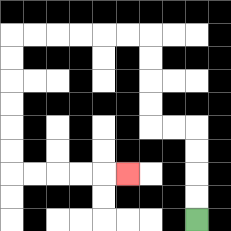{'start': '[8, 9]', 'end': '[5, 7]', 'path_directions': 'U,U,U,U,L,L,U,U,U,U,L,L,L,L,L,L,D,D,D,D,D,D,R,R,R,R,R', 'path_coordinates': '[[8, 9], [8, 8], [8, 7], [8, 6], [8, 5], [7, 5], [6, 5], [6, 4], [6, 3], [6, 2], [6, 1], [5, 1], [4, 1], [3, 1], [2, 1], [1, 1], [0, 1], [0, 2], [0, 3], [0, 4], [0, 5], [0, 6], [0, 7], [1, 7], [2, 7], [3, 7], [4, 7], [5, 7]]'}